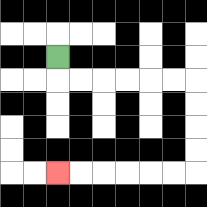{'start': '[2, 2]', 'end': '[2, 7]', 'path_directions': 'D,R,R,R,R,R,R,D,D,D,D,L,L,L,L,L,L', 'path_coordinates': '[[2, 2], [2, 3], [3, 3], [4, 3], [5, 3], [6, 3], [7, 3], [8, 3], [8, 4], [8, 5], [8, 6], [8, 7], [7, 7], [6, 7], [5, 7], [4, 7], [3, 7], [2, 7]]'}